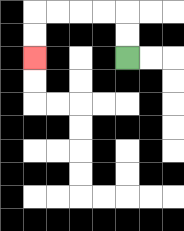{'start': '[5, 2]', 'end': '[1, 2]', 'path_directions': 'U,U,L,L,L,L,D,D', 'path_coordinates': '[[5, 2], [5, 1], [5, 0], [4, 0], [3, 0], [2, 0], [1, 0], [1, 1], [1, 2]]'}